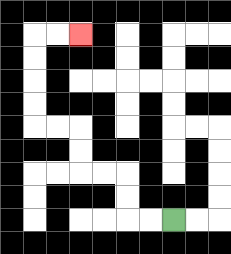{'start': '[7, 9]', 'end': '[3, 1]', 'path_directions': 'L,L,U,U,L,L,U,U,L,L,U,U,U,U,R,R', 'path_coordinates': '[[7, 9], [6, 9], [5, 9], [5, 8], [5, 7], [4, 7], [3, 7], [3, 6], [3, 5], [2, 5], [1, 5], [1, 4], [1, 3], [1, 2], [1, 1], [2, 1], [3, 1]]'}